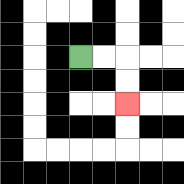{'start': '[3, 2]', 'end': '[5, 4]', 'path_directions': 'R,R,D,D', 'path_coordinates': '[[3, 2], [4, 2], [5, 2], [5, 3], [5, 4]]'}